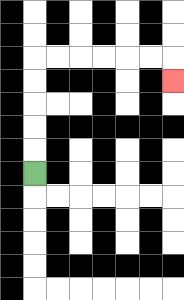{'start': '[1, 7]', 'end': '[7, 3]', 'path_directions': 'U,U,U,U,U,R,R,R,R,R,R,D', 'path_coordinates': '[[1, 7], [1, 6], [1, 5], [1, 4], [1, 3], [1, 2], [2, 2], [3, 2], [4, 2], [5, 2], [6, 2], [7, 2], [7, 3]]'}